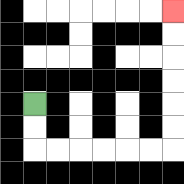{'start': '[1, 4]', 'end': '[7, 0]', 'path_directions': 'D,D,R,R,R,R,R,R,U,U,U,U,U,U', 'path_coordinates': '[[1, 4], [1, 5], [1, 6], [2, 6], [3, 6], [4, 6], [5, 6], [6, 6], [7, 6], [7, 5], [7, 4], [7, 3], [7, 2], [7, 1], [7, 0]]'}